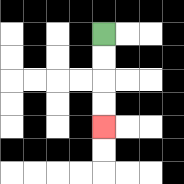{'start': '[4, 1]', 'end': '[4, 5]', 'path_directions': 'D,D,D,D', 'path_coordinates': '[[4, 1], [4, 2], [4, 3], [4, 4], [4, 5]]'}